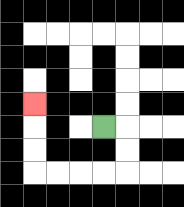{'start': '[4, 5]', 'end': '[1, 4]', 'path_directions': 'R,D,D,L,L,L,L,U,U,U', 'path_coordinates': '[[4, 5], [5, 5], [5, 6], [5, 7], [4, 7], [3, 7], [2, 7], [1, 7], [1, 6], [1, 5], [1, 4]]'}